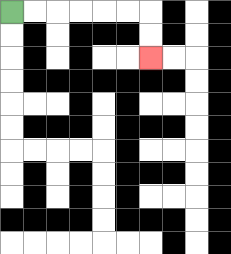{'start': '[0, 0]', 'end': '[6, 2]', 'path_directions': 'R,R,R,R,R,R,D,D', 'path_coordinates': '[[0, 0], [1, 0], [2, 0], [3, 0], [4, 0], [5, 0], [6, 0], [6, 1], [6, 2]]'}